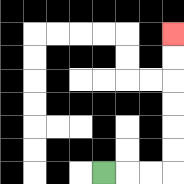{'start': '[4, 7]', 'end': '[7, 1]', 'path_directions': 'R,R,R,U,U,U,U,U,U', 'path_coordinates': '[[4, 7], [5, 7], [6, 7], [7, 7], [7, 6], [7, 5], [7, 4], [7, 3], [7, 2], [7, 1]]'}